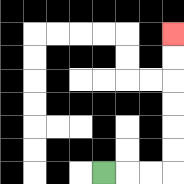{'start': '[4, 7]', 'end': '[7, 1]', 'path_directions': 'R,R,R,U,U,U,U,U,U', 'path_coordinates': '[[4, 7], [5, 7], [6, 7], [7, 7], [7, 6], [7, 5], [7, 4], [7, 3], [7, 2], [7, 1]]'}